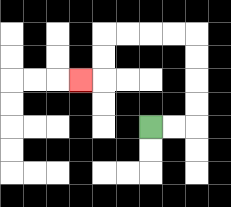{'start': '[6, 5]', 'end': '[3, 3]', 'path_directions': 'R,R,U,U,U,U,L,L,L,L,D,D,L', 'path_coordinates': '[[6, 5], [7, 5], [8, 5], [8, 4], [8, 3], [8, 2], [8, 1], [7, 1], [6, 1], [5, 1], [4, 1], [4, 2], [4, 3], [3, 3]]'}